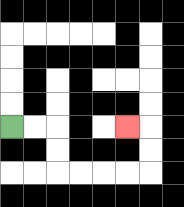{'start': '[0, 5]', 'end': '[5, 5]', 'path_directions': 'R,R,D,D,R,R,R,R,U,U,L', 'path_coordinates': '[[0, 5], [1, 5], [2, 5], [2, 6], [2, 7], [3, 7], [4, 7], [5, 7], [6, 7], [6, 6], [6, 5], [5, 5]]'}